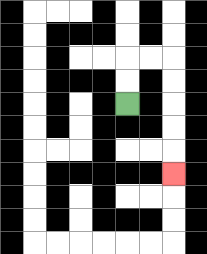{'start': '[5, 4]', 'end': '[7, 7]', 'path_directions': 'U,U,R,R,D,D,D,D,D', 'path_coordinates': '[[5, 4], [5, 3], [5, 2], [6, 2], [7, 2], [7, 3], [7, 4], [7, 5], [7, 6], [7, 7]]'}